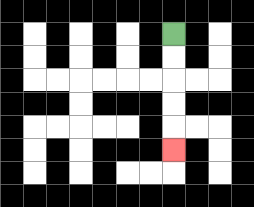{'start': '[7, 1]', 'end': '[7, 6]', 'path_directions': 'D,D,D,D,D', 'path_coordinates': '[[7, 1], [7, 2], [7, 3], [7, 4], [7, 5], [7, 6]]'}